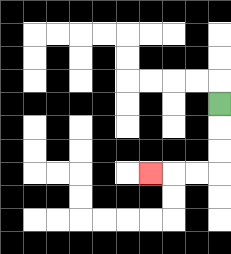{'start': '[9, 4]', 'end': '[6, 7]', 'path_directions': 'D,D,D,L,L,L', 'path_coordinates': '[[9, 4], [9, 5], [9, 6], [9, 7], [8, 7], [7, 7], [6, 7]]'}